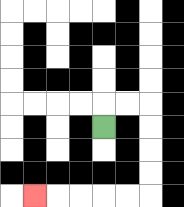{'start': '[4, 5]', 'end': '[1, 8]', 'path_directions': 'U,R,R,D,D,D,D,L,L,L,L,L', 'path_coordinates': '[[4, 5], [4, 4], [5, 4], [6, 4], [6, 5], [6, 6], [6, 7], [6, 8], [5, 8], [4, 8], [3, 8], [2, 8], [1, 8]]'}